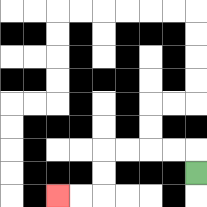{'start': '[8, 7]', 'end': '[2, 8]', 'path_directions': 'U,L,L,L,L,D,D,L,L', 'path_coordinates': '[[8, 7], [8, 6], [7, 6], [6, 6], [5, 6], [4, 6], [4, 7], [4, 8], [3, 8], [2, 8]]'}